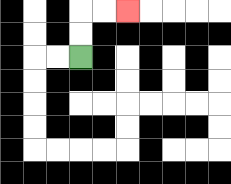{'start': '[3, 2]', 'end': '[5, 0]', 'path_directions': 'U,U,R,R', 'path_coordinates': '[[3, 2], [3, 1], [3, 0], [4, 0], [5, 0]]'}